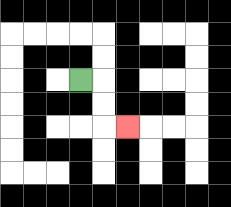{'start': '[3, 3]', 'end': '[5, 5]', 'path_directions': 'R,D,D,R', 'path_coordinates': '[[3, 3], [4, 3], [4, 4], [4, 5], [5, 5]]'}